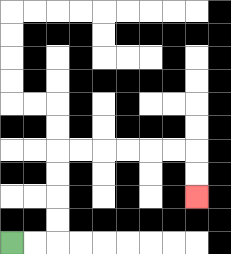{'start': '[0, 10]', 'end': '[8, 8]', 'path_directions': 'R,R,U,U,U,U,R,R,R,R,R,R,D,D', 'path_coordinates': '[[0, 10], [1, 10], [2, 10], [2, 9], [2, 8], [2, 7], [2, 6], [3, 6], [4, 6], [5, 6], [6, 6], [7, 6], [8, 6], [8, 7], [8, 8]]'}